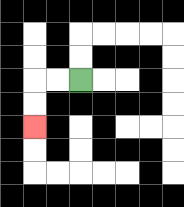{'start': '[3, 3]', 'end': '[1, 5]', 'path_directions': 'L,L,D,D', 'path_coordinates': '[[3, 3], [2, 3], [1, 3], [1, 4], [1, 5]]'}